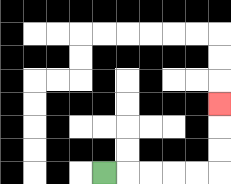{'start': '[4, 7]', 'end': '[9, 4]', 'path_directions': 'R,R,R,R,R,U,U,U', 'path_coordinates': '[[4, 7], [5, 7], [6, 7], [7, 7], [8, 7], [9, 7], [9, 6], [9, 5], [9, 4]]'}